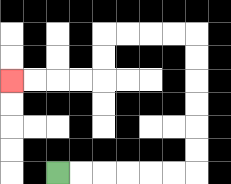{'start': '[2, 7]', 'end': '[0, 3]', 'path_directions': 'R,R,R,R,R,R,U,U,U,U,U,U,L,L,L,L,D,D,L,L,L,L', 'path_coordinates': '[[2, 7], [3, 7], [4, 7], [5, 7], [6, 7], [7, 7], [8, 7], [8, 6], [8, 5], [8, 4], [8, 3], [8, 2], [8, 1], [7, 1], [6, 1], [5, 1], [4, 1], [4, 2], [4, 3], [3, 3], [2, 3], [1, 3], [0, 3]]'}